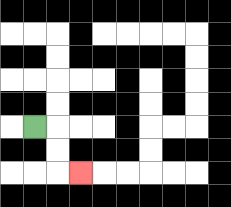{'start': '[1, 5]', 'end': '[3, 7]', 'path_directions': 'R,D,D,R', 'path_coordinates': '[[1, 5], [2, 5], [2, 6], [2, 7], [3, 7]]'}